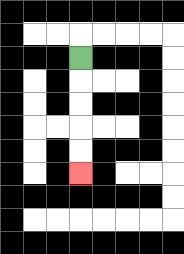{'start': '[3, 2]', 'end': '[3, 7]', 'path_directions': 'D,D,D,D,D', 'path_coordinates': '[[3, 2], [3, 3], [3, 4], [3, 5], [3, 6], [3, 7]]'}